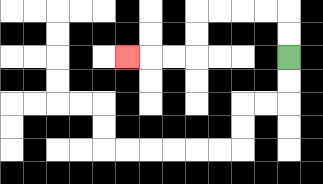{'start': '[12, 2]', 'end': '[5, 2]', 'path_directions': 'U,U,L,L,L,L,D,D,L,L,L', 'path_coordinates': '[[12, 2], [12, 1], [12, 0], [11, 0], [10, 0], [9, 0], [8, 0], [8, 1], [8, 2], [7, 2], [6, 2], [5, 2]]'}